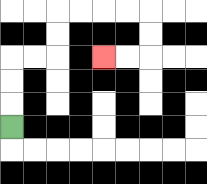{'start': '[0, 5]', 'end': '[4, 2]', 'path_directions': 'U,U,U,R,R,U,U,R,R,R,R,D,D,L,L', 'path_coordinates': '[[0, 5], [0, 4], [0, 3], [0, 2], [1, 2], [2, 2], [2, 1], [2, 0], [3, 0], [4, 0], [5, 0], [6, 0], [6, 1], [6, 2], [5, 2], [4, 2]]'}